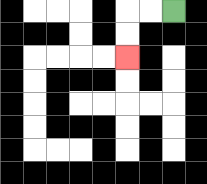{'start': '[7, 0]', 'end': '[5, 2]', 'path_directions': 'L,L,D,D', 'path_coordinates': '[[7, 0], [6, 0], [5, 0], [5, 1], [5, 2]]'}